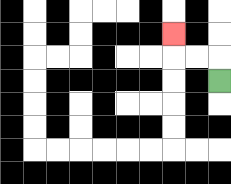{'start': '[9, 3]', 'end': '[7, 1]', 'path_directions': 'U,L,L,U', 'path_coordinates': '[[9, 3], [9, 2], [8, 2], [7, 2], [7, 1]]'}